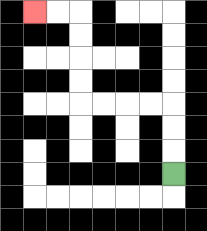{'start': '[7, 7]', 'end': '[1, 0]', 'path_directions': 'U,U,U,L,L,L,L,U,U,U,U,L,L', 'path_coordinates': '[[7, 7], [7, 6], [7, 5], [7, 4], [6, 4], [5, 4], [4, 4], [3, 4], [3, 3], [3, 2], [3, 1], [3, 0], [2, 0], [1, 0]]'}